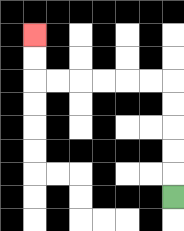{'start': '[7, 8]', 'end': '[1, 1]', 'path_directions': 'U,U,U,U,U,L,L,L,L,L,L,U,U', 'path_coordinates': '[[7, 8], [7, 7], [7, 6], [7, 5], [7, 4], [7, 3], [6, 3], [5, 3], [4, 3], [3, 3], [2, 3], [1, 3], [1, 2], [1, 1]]'}